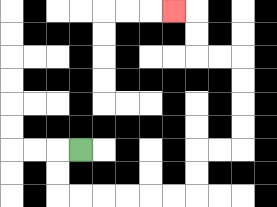{'start': '[3, 6]', 'end': '[7, 0]', 'path_directions': 'L,D,D,R,R,R,R,R,R,U,U,R,R,U,U,U,U,L,L,U,U,L', 'path_coordinates': '[[3, 6], [2, 6], [2, 7], [2, 8], [3, 8], [4, 8], [5, 8], [6, 8], [7, 8], [8, 8], [8, 7], [8, 6], [9, 6], [10, 6], [10, 5], [10, 4], [10, 3], [10, 2], [9, 2], [8, 2], [8, 1], [8, 0], [7, 0]]'}